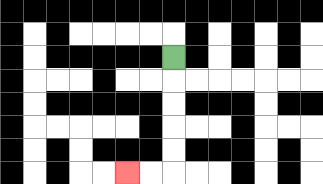{'start': '[7, 2]', 'end': '[5, 7]', 'path_directions': 'D,D,D,D,D,L,L', 'path_coordinates': '[[7, 2], [7, 3], [7, 4], [7, 5], [7, 6], [7, 7], [6, 7], [5, 7]]'}